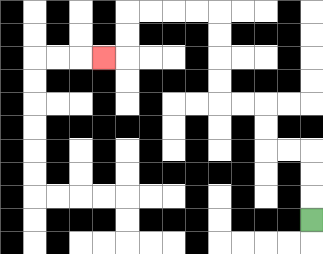{'start': '[13, 9]', 'end': '[4, 2]', 'path_directions': 'U,U,U,L,L,U,U,L,L,U,U,U,U,L,L,L,L,D,D,L', 'path_coordinates': '[[13, 9], [13, 8], [13, 7], [13, 6], [12, 6], [11, 6], [11, 5], [11, 4], [10, 4], [9, 4], [9, 3], [9, 2], [9, 1], [9, 0], [8, 0], [7, 0], [6, 0], [5, 0], [5, 1], [5, 2], [4, 2]]'}